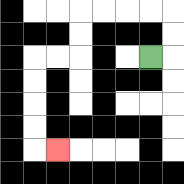{'start': '[6, 2]', 'end': '[2, 6]', 'path_directions': 'R,U,U,L,L,L,L,D,D,L,L,D,D,D,D,R', 'path_coordinates': '[[6, 2], [7, 2], [7, 1], [7, 0], [6, 0], [5, 0], [4, 0], [3, 0], [3, 1], [3, 2], [2, 2], [1, 2], [1, 3], [1, 4], [1, 5], [1, 6], [2, 6]]'}